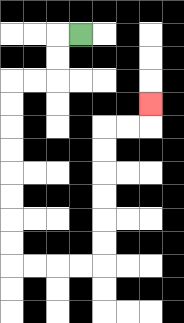{'start': '[3, 1]', 'end': '[6, 4]', 'path_directions': 'L,D,D,L,L,D,D,D,D,D,D,D,D,R,R,R,R,U,U,U,U,U,U,R,R,U', 'path_coordinates': '[[3, 1], [2, 1], [2, 2], [2, 3], [1, 3], [0, 3], [0, 4], [0, 5], [0, 6], [0, 7], [0, 8], [0, 9], [0, 10], [0, 11], [1, 11], [2, 11], [3, 11], [4, 11], [4, 10], [4, 9], [4, 8], [4, 7], [4, 6], [4, 5], [5, 5], [6, 5], [6, 4]]'}